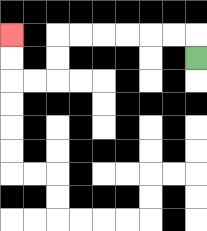{'start': '[8, 2]', 'end': '[0, 1]', 'path_directions': 'U,L,L,L,L,L,L,D,D,L,L,U,U', 'path_coordinates': '[[8, 2], [8, 1], [7, 1], [6, 1], [5, 1], [4, 1], [3, 1], [2, 1], [2, 2], [2, 3], [1, 3], [0, 3], [0, 2], [0, 1]]'}